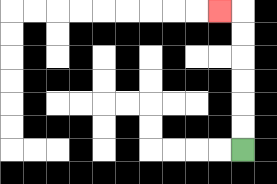{'start': '[10, 6]', 'end': '[9, 0]', 'path_directions': 'U,U,U,U,U,U,L', 'path_coordinates': '[[10, 6], [10, 5], [10, 4], [10, 3], [10, 2], [10, 1], [10, 0], [9, 0]]'}